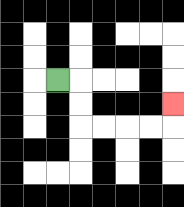{'start': '[2, 3]', 'end': '[7, 4]', 'path_directions': 'R,D,D,R,R,R,R,U', 'path_coordinates': '[[2, 3], [3, 3], [3, 4], [3, 5], [4, 5], [5, 5], [6, 5], [7, 5], [7, 4]]'}